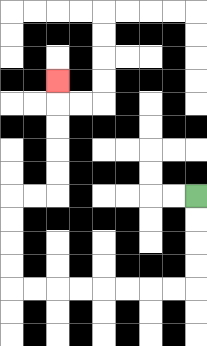{'start': '[8, 8]', 'end': '[2, 3]', 'path_directions': 'D,D,D,D,L,L,L,L,L,L,L,L,U,U,U,U,R,R,U,U,U,U,U', 'path_coordinates': '[[8, 8], [8, 9], [8, 10], [8, 11], [8, 12], [7, 12], [6, 12], [5, 12], [4, 12], [3, 12], [2, 12], [1, 12], [0, 12], [0, 11], [0, 10], [0, 9], [0, 8], [1, 8], [2, 8], [2, 7], [2, 6], [2, 5], [2, 4], [2, 3]]'}